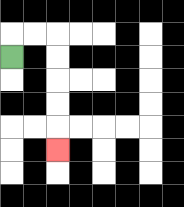{'start': '[0, 2]', 'end': '[2, 6]', 'path_directions': 'U,R,R,D,D,D,D,D', 'path_coordinates': '[[0, 2], [0, 1], [1, 1], [2, 1], [2, 2], [2, 3], [2, 4], [2, 5], [2, 6]]'}